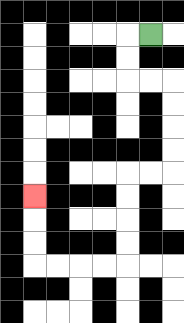{'start': '[6, 1]', 'end': '[1, 8]', 'path_directions': 'L,D,D,R,R,D,D,D,D,L,L,D,D,D,D,L,L,L,L,U,U,U', 'path_coordinates': '[[6, 1], [5, 1], [5, 2], [5, 3], [6, 3], [7, 3], [7, 4], [7, 5], [7, 6], [7, 7], [6, 7], [5, 7], [5, 8], [5, 9], [5, 10], [5, 11], [4, 11], [3, 11], [2, 11], [1, 11], [1, 10], [1, 9], [1, 8]]'}